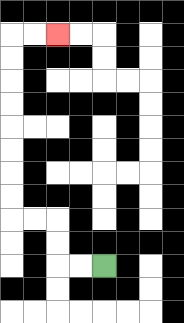{'start': '[4, 11]', 'end': '[2, 1]', 'path_directions': 'L,L,U,U,L,L,U,U,U,U,U,U,U,U,R,R', 'path_coordinates': '[[4, 11], [3, 11], [2, 11], [2, 10], [2, 9], [1, 9], [0, 9], [0, 8], [0, 7], [0, 6], [0, 5], [0, 4], [0, 3], [0, 2], [0, 1], [1, 1], [2, 1]]'}